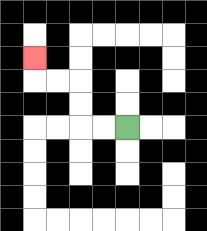{'start': '[5, 5]', 'end': '[1, 2]', 'path_directions': 'L,L,U,U,L,L,U', 'path_coordinates': '[[5, 5], [4, 5], [3, 5], [3, 4], [3, 3], [2, 3], [1, 3], [1, 2]]'}